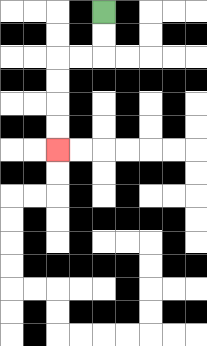{'start': '[4, 0]', 'end': '[2, 6]', 'path_directions': 'D,D,L,L,D,D,D,D', 'path_coordinates': '[[4, 0], [4, 1], [4, 2], [3, 2], [2, 2], [2, 3], [2, 4], [2, 5], [2, 6]]'}